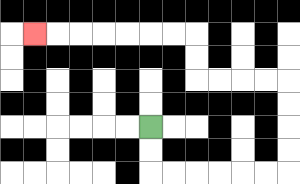{'start': '[6, 5]', 'end': '[1, 1]', 'path_directions': 'D,D,R,R,R,R,R,R,U,U,U,U,L,L,L,L,U,U,L,L,L,L,L,L,L', 'path_coordinates': '[[6, 5], [6, 6], [6, 7], [7, 7], [8, 7], [9, 7], [10, 7], [11, 7], [12, 7], [12, 6], [12, 5], [12, 4], [12, 3], [11, 3], [10, 3], [9, 3], [8, 3], [8, 2], [8, 1], [7, 1], [6, 1], [5, 1], [4, 1], [3, 1], [2, 1], [1, 1]]'}